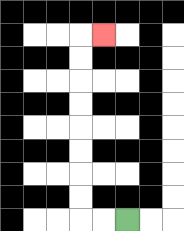{'start': '[5, 9]', 'end': '[4, 1]', 'path_directions': 'L,L,U,U,U,U,U,U,U,U,R', 'path_coordinates': '[[5, 9], [4, 9], [3, 9], [3, 8], [3, 7], [3, 6], [3, 5], [3, 4], [3, 3], [3, 2], [3, 1], [4, 1]]'}